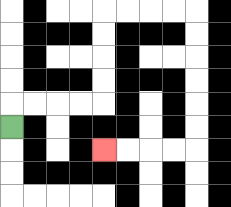{'start': '[0, 5]', 'end': '[4, 6]', 'path_directions': 'U,R,R,R,R,U,U,U,U,R,R,R,R,D,D,D,D,D,D,L,L,L,L', 'path_coordinates': '[[0, 5], [0, 4], [1, 4], [2, 4], [3, 4], [4, 4], [4, 3], [4, 2], [4, 1], [4, 0], [5, 0], [6, 0], [7, 0], [8, 0], [8, 1], [8, 2], [8, 3], [8, 4], [8, 5], [8, 6], [7, 6], [6, 6], [5, 6], [4, 6]]'}